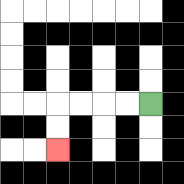{'start': '[6, 4]', 'end': '[2, 6]', 'path_directions': 'L,L,L,L,D,D', 'path_coordinates': '[[6, 4], [5, 4], [4, 4], [3, 4], [2, 4], [2, 5], [2, 6]]'}